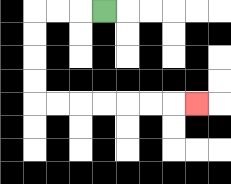{'start': '[4, 0]', 'end': '[8, 4]', 'path_directions': 'L,L,L,D,D,D,D,R,R,R,R,R,R,R', 'path_coordinates': '[[4, 0], [3, 0], [2, 0], [1, 0], [1, 1], [1, 2], [1, 3], [1, 4], [2, 4], [3, 4], [4, 4], [5, 4], [6, 4], [7, 4], [8, 4]]'}